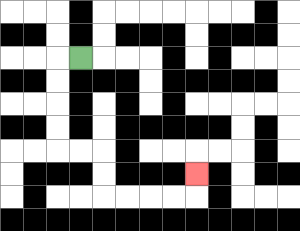{'start': '[3, 2]', 'end': '[8, 7]', 'path_directions': 'L,D,D,D,D,R,R,D,D,R,R,R,R,U', 'path_coordinates': '[[3, 2], [2, 2], [2, 3], [2, 4], [2, 5], [2, 6], [3, 6], [4, 6], [4, 7], [4, 8], [5, 8], [6, 8], [7, 8], [8, 8], [8, 7]]'}